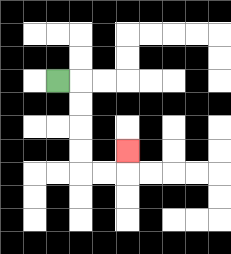{'start': '[2, 3]', 'end': '[5, 6]', 'path_directions': 'R,D,D,D,D,R,R,U', 'path_coordinates': '[[2, 3], [3, 3], [3, 4], [3, 5], [3, 6], [3, 7], [4, 7], [5, 7], [5, 6]]'}